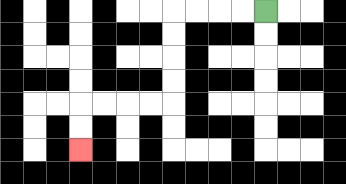{'start': '[11, 0]', 'end': '[3, 6]', 'path_directions': 'L,L,L,L,D,D,D,D,L,L,L,L,D,D', 'path_coordinates': '[[11, 0], [10, 0], [9, 0], [8, 0], [7, 0], [7, 1], [7, 2], [7, 3], [7, 4], [6, 4], [5, 4], [4, 4], [3, 4], [3, 5], [3, 6]]'}